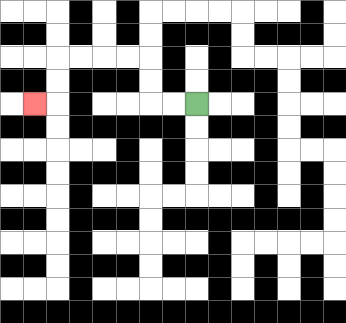{'start': '[8, 4]', 'end': '[1, 4]', 'path_directions': 'L,L,U,U,L,L,L,L,D,D,L', 'path_coordinates': '[[8, 4], [7, 4], [6, 4], [6, 3], [6, 2], [5, 2], [4, 2], [3, 2], [2, 2], [2, 3], [2, 4], [1, 4]]'}